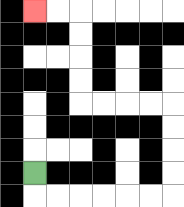{'start': '[1, 7]', 'end': '[1, 0]', 'path_directions': 'D,R,R,R,R,R,R,U,U,U,U,L,L,L,L,U,U,U,U,L,L', 'path_coordinates': '[[1, 7], [1, 8], [2, 8], [3, 8], [4, 8], [5, 8], [6, 8], [7, 8], [7, 7], [7, 6], [7, 5], [7, 4], [6, 4], [5, 4], [4, 4], [3, 4], [3, 3], [3, 2], [3, 1], [3, 0], [2, 0], [1, 0]]'}